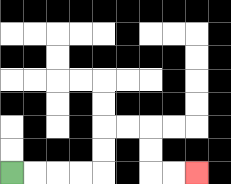{'start': '[0, 7]', 'end': '[8, 7]', 'path_directions': 'R,R,R,R,U,U,R,R,D,D,R,R', 'path_coordinates': '[[0, 7], [1, 7], [2, 7], [3, 7], [4, 7], [4, 6], [4, 5], [5, 5], [6, 5], [6, 6], [6, 7], [7, 7], [8, 7]]'}